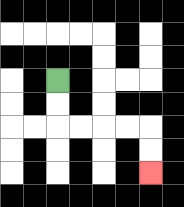{'start': '[2, 3]', 'end': '[6, 7]', 'path_directions': 'D,D,R,R,R,R,D,D', 'path_coordinates': '[[2, 3], [2, 4], [2, 5], [3, 5], [4, 5], [5, 5], [6, 5], [6, 6], [6, 7]]'}